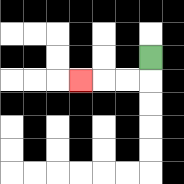{'start': '[6, 2]', 'end': '[3, 3]', 'path_directions': 'D,L,L,L', 'path_coordinates': '[[6, 2], [6, 3], [5, 3], [4, 3], [3, 3]]'}